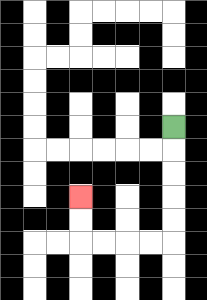{'start': '[7, 5]', 'end': '[3, 8]', 'path_directions': 'D,D,D,D,D,L,L,L,L,U,U', 'path_coordinates': '[[7, 5], [7, 6], [7, 7], [7, 8], [7, 9], [7, 10], [6, 10], [5, 10], [4, 10], [3, 10], [3, 9], [3, 8]]'}